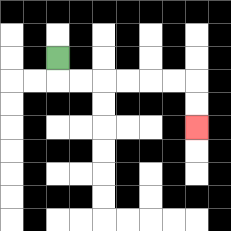{'start': '[2, 2]', 'end': '[8, 5]', 'path_directions': 'D,R,R,R,R,R,R,D,D', 'path_coordinates': '[[2, 2], [2, 3], [3, 3], [4, 3], [5, 3], [6, 3], [7, 3], [8, 3], [8, 4], [8, 5]]'}